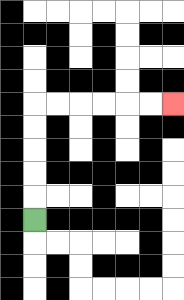{'start': '[1, 9]', 'end': '[7, 4]', 'path_directions': 'U,U,U,U,U,R,R,R,R,R,R', 'path_coordinates': '[[1, 9], [1, 8], [1, 7], [1, 6], [1, 5], [1, 4], [2, 4], [3, 4], [4, 4], [5, 4], [6, 4], [7, 4]]'}